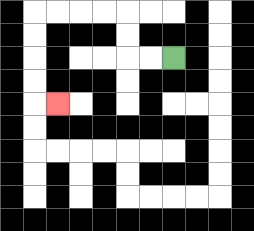{'start': '[7, 2]', 'end': '[2, 4]', 'path_directions': 'L,L,U,U,L,L,L,L,D,D,D,D,R', 'path_coordinates': '[[7, 2], [6, 2], [5, 2], [5, 1], [5, 0], [4, 0], [3, 0], [2, 0], [1, 0], [1, 1], [1, 2], [1, 3], [1, 4], [2, 4]]'}